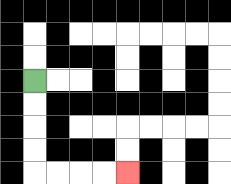{'start': '[1, 3]', 'end': '[5, 7]', 'path_directions': 'D,D,D,D,R,R,R,R', 'path_coordinates': '[[1, 3], [1, 4], [1, 5], [1, 6], [1, 7], [2, 7], [3, 7], [4, 7], [5, 7]]'}